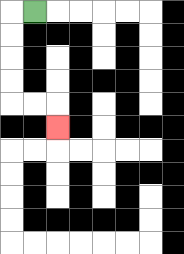{'start': '[1, 0]', 'end': '[2, 5]', 'path_directions': 'L,D,D,D,D,R,R,D', 'path_coordinates': '[[1, 0], [0, 0], [0, 1], [0, 2], [0, 3], [0, 4], [1, 4], [2, 4], [2, 5]]'}